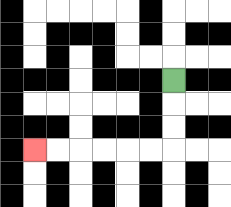{'start': '[7, 3]', 'end': '[1, 6]', 'path_directions': 'D,D,D,L,L,L,L,L,L', 'path_coordinates': '[[7, 3], [7, 4], [7, 5], [7, 6], [6, 6], [5, 6], [4, 6], [3, 6], [2, 6], [1, 6]]'}